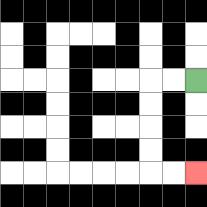{'start': '[8, 3]', 'end': '[8, 7]', 'path_directions': 'L,L,D,D,D,D,R,R', 'path_coordinates': '[[8, 3], [7, 3], [6, 3], [6, 4], [6, 5], [6, 6], [6, 7], [7, 7], [8, 7]]'}